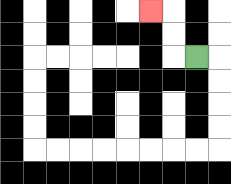{'start': '[8, 2]', 'end': '[6, 0]', 'path_directions': 'L,U,U,L', 'path_coordinates': '[[8, 2], [7, 2], [7, 1], [7, 0], [6, 0]]'}